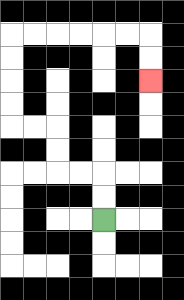{'start': '[4, 9]', 'end': '[6, 3]', 'path_directions': 'U,U,L,L,U,U,L,L,U,U,U,U,R,R,R,R,R,R,D,D', 'path_coordinates': '[[4, 9], [4, 8], [4, 7], [3, 7], [2, 7], [2, 6], [2, 5], [1, 5], [0, 5], [0, 4], [0, 3], [0, 2], [0, 1], [1, 1], [2, 1], [3, 1], [4, 1], [5, 1], [6, 1], [6, 2], [6, 3]]'}